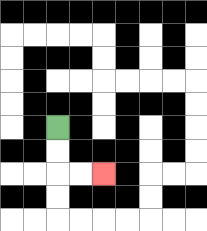{'start': '[2, 5]', 'end': '[4, 7]', 'path_directions': 'D,D,R,R', 'path_coordinates': '[[2, 5], [2, 6], [2, 7], [3, 7], [4, 7]]'}